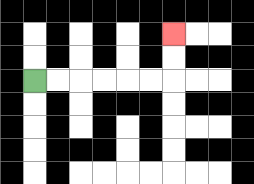{'start': '[1, 3]', 'end': '[7, 1]', 'path_directions': 'R,R,R,R,R,R,U,U', 'path_coordinates': '[[1, 3], [2, 3], [3, 3], [4, 3], [5, 3], [6, 3], [7, 3], [7, 2], [7, 1]]'}